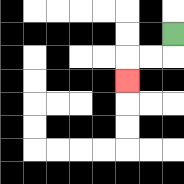{'start': '[7, 1]', 'end': '[5, 3]', 'path_directions': 'D,L,L,D', 'path_coordinates': '[[7, 1], [7, 2], [6, 2], [5, 2], [5, 3]]'}